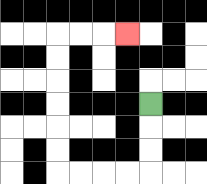{'start': '[6, 4]', 'end': '[5, 1]', 'path_directions': 'D,D,D,L,L,L,L,U,U,U,U,U,U,R,R,R', 'path_coordinates': '[[6, 4], [6, 5], [6, 6], [6, 7], [5, 7], [4, 7], [3, 7], [2, 7], [2, 6], [2, 5], [2, 4], [2, 3], [2, 2], [2, 1], [3, 1], [4, 1], [5, 1]]'}